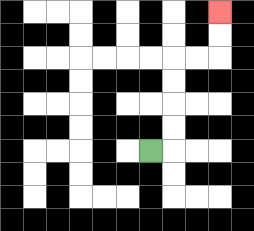{'start': '[6, 6]', 'end': '[9, 0]', 'path_directions': 'R,U,U,U,U,R,R,U,U', 'path_coordinates': '[[6, 6], [7, 6], [7, 5], [7, 4], [7, 3], [7, 2], [8, 2], [9, 2], [9, 1], [9, 0]]'}